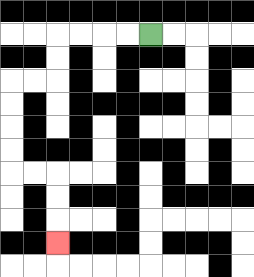{'start': '[6, 1]', 'end': '[2, 10]', 'path_directions': 'L,L,L,L,D,D,L,L,D,D,D,D,R,R,D,D,D', 'path_coordinates': '[[6, 1], [5, 1], [4, 1], [3, 1], [2, 1], [2, 2], [2, 3], [1, 3], [0, 3], [0, 4], [0, 5], [0, 6], [0, 7], [1, 7], [2, 7], [2, 8], [2, 9], [2, 10]]'}